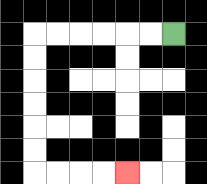{'start': '[7, 1]', 'end': '[5, 7]', 'path_directions': 'L,L,L,L,L,L,D,D,D,D,D,D,R,R,R,R', 'path_coordinates': '[[7, 1], [6, 1], [5, 1], [4, 1], [3, 1], [2, 1], [1, 1], [1, 2], [1, 3], [1, 4], [1, 5], [1, 6], [1, 7], [2, 7], [3, 7], [4, 7], [5, 7]]'}